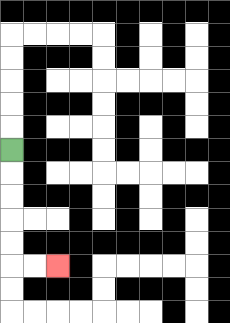{'start': '[0, 6]', 'end': '[2, 11]', 'path_directions': 'D,D,D,D,D,R,R', 'path_coordinates': '[[0, 6], [0, 7], [0, 8], [0, 9], [0, 10], [0, 11], [1, 11], [2, 11]]'}